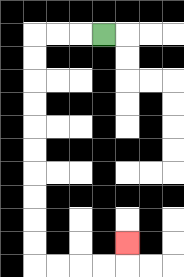{'start': '[4, 1]', 'end': '[5, 10]', 'path_directions': 'L,L,L,D,D,D,D,D,D,D,D,D,D,R,R,R,R,U', 'path_coordinates': '[[4, 1], [3, 1], [2, 1], [1, 1], [1, 2], [1, 3], [1, 4], [1, 5], [1, 6], [1, 7], [1, 8], [1, 9], [1, 10], [1, 11], [2, 11], [3, 11], [4, 11], [5, 11], [5, 10]]'}